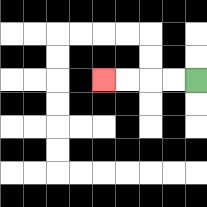{'start': '[8, 3]', 'end': '[4, 3]', 'path_directions': 'L,L,L,L', 'path_coordinates': '[[8, 3], [7, 3], [6, 3], [5, 3], [4, 3]]'}